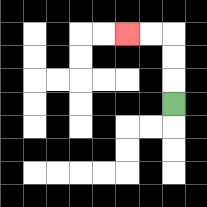{'start': '[7, 4]', 'end': '[5, 1]', 'path_directions': 'U,U,U,L,L', 'path_coordinates': '[[7, 4], [7, 3], [7, 2], [7, 1], [6, 1], [5, 1]]'}